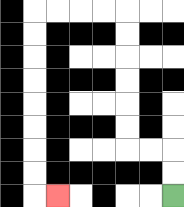{'start': '[7, 8]', 'end': '[2, 8]', 'path_directions': 'U,U,L,L,U,U,U,U,U,U,L,L,L,L,D,D,D,D,D,D,D,D,R', 'path_coordinates': '[[7, 8], [7, 7], [7, 6], [6, 6], [5, 6], [5, 5], [5, 4], [5, 3], [5, 2], [5, 1], [5, 0], [4, 0], [3, 0], [2, 0], [1, 0], [1, 1], [1, 2], [1, 3], [1, 4], [1, 5], [1, 6], [1, 7], [1, 8], [2, 8]]'}